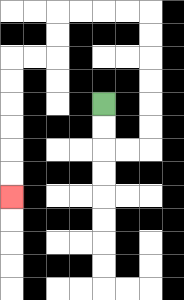{'start': '[4, 4]', 'end': '[0, 8]', 'path_directions': 'D,D,R,R,U,U,U,U,U,U,L,L,L,L,D,D,L,L,D,D,D,D,D,D', 'path_coordinates': '[[4, 4], [4, 5], [4, 6], [5, 6], [6, 6], [6, 5], [6, 4], [6, 3], [6, 2], [6, 1], [6, 0], [5, 0], [4, 0], [3, 0], [2, 0], [2, 1], [2, 2], [1, 2], [0, 2], [0, 3], [0, 4], [0, 5], [0, 6], [0, 7], [0, 8]]'}